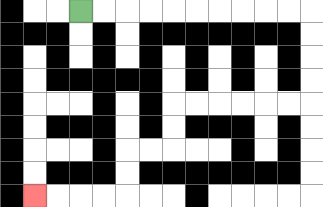{'start': '[3, 0]', 'end': '[1, 8]', 'path_directions': 'R,R,R,R,R,R,R,R,R,R,D,D,D,D,L,L,L,L,L,L,D,D,L,L,D,D,L,L,L,L', 'path_coordinates': '[[3, 0], [4, 0], [5, 0], [6, 0], [7, 0], [8, 0], [9, 0], [10, 0], [11, 0], [12, 0], [13, 0], [13, 1], [13, 2], [13, 3], [13, 4], [12, 4], [11, 4], [10, 4], [9, 4], [8, 4], [7, 4], [7, 5], [7, 6], [6, 6], [5, 6], [5, 7], [5, 8], [4, 8], [3, 8], [2, 8], [1, 8]]'}